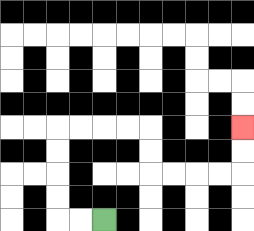{'start': '[4, 9]', 'end': '[10, 5]', 'path_directions': 'L,L,U,U,U,U,R,R,R,R,D,D,R,R,R,R,U,U', 'path_coordinates': '[[4, 9], [3, 9], [2, 9], [2, 8], [2, 7], [2, 6], [2, 5], [3, 5], [4, 5], [5, 5], [6, 5], [6, 6], [6, 7], [7, 7], [8, 7], [9, 7], [10, 7], [10, 6], [10, 5]]'}